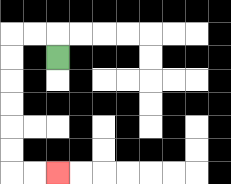{'start': '[2, 2]', 'end': '[2, 7]', 'path_directions': 'U,L,L,D,D,D,D,D,D,R,R', 'path_coordinates': '[[2, 2], [2, 1], [1, 1], [0, 1], [0, 2], [0, 3], [0, 4], [0, 5], [0, 6], [0, 7], [1, 7], [2, 7]]'}